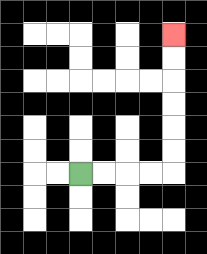{'start': '[3, 7]', 'end': '[7, 1]', 'path_directions': 'R,R,R,R,U,U,U,U,U,U', 'path_coordinates': '[[3, 7], [4, 7], [5, 7], [6, 7], [7, 7], [7, 6], [7, 5], [7, 4], [7, 3], [7, 2], [7, 1]]'}